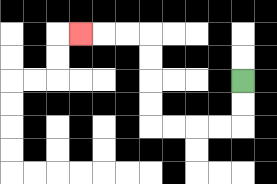{'start': '[10, 3]', 'end': '[3, 1]', 'path_directions': 'D,D,L,L,L,L,U,U,U,U,L,L,L', 'path_coordinates': '[[10, 3], [10, 4], [10, 5], [9, 5], [8, 5], [7, 5], [6, 5], [6, 4], [6, 3], [6, 2], [6, 1], [5, 1], [4, 1], [3, 1]]'}